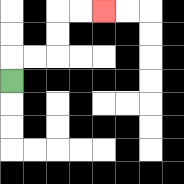{'start': '[0, 3]', 'end': '[4, 0]', 'path_directions': 'U,R,R,U,U,R,R', 'path_coordinates': '[[0, 3], [0, 2], [1, 2], [2, 2], [2, 1], [2, 0], [3, 0], [4, 0]]'}